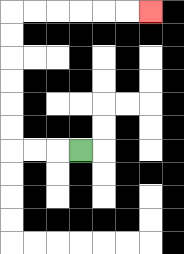{'start': '[3, 6]', 'end': '[6, 0]', 'path_directions': 'L,L,L,U,U,U,U,U,U,R,R,R,R,R,R', 'path_coordinates': '[[3, 6], [2, 6], [1, 6], [0, 6], [0, 5], [0, 4], [0, 3], [0, 2], [0, 1], [0, 0], [1, 0], [2, 0], [3, 0], [4, 0], [5, 0], [6, 0]]'}